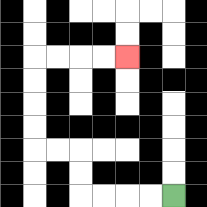{'start': '[7, 8]', 'end': '[5, 2]', 'path_directions': 'L,L,L,L,U,U,L,L,U,U,U,U,R,R,R,R', 'path_coordinates': '[[7, 8], [6, 8], [5, 8], [4, 8], [3, 8], [3, 7], [3, 6], [2, 6], [1, 6], [1, 5], [1, 4], [1, 3], [1, 2], [2, 2], [3, 2], [4, 2], [5, 2]]'}